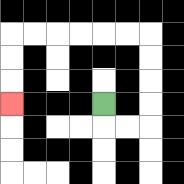{'start': '[4, 4]', 'end': '[0, 4]', 'path_directions': 'D,R,R,U,U,U,U,L,L,L,L,L,L,D,D,D', 'path_coordinates': '[[4, 4], [4, 5], [5, 5], [6, 5], [6, 4], [6, 3], [6, 2], [6, 1], [5, 1], [4, 1], [3, 1], [2, 1], [1, 1], [0, 1], [0, 2], [0, 3], [0, 4]]'}